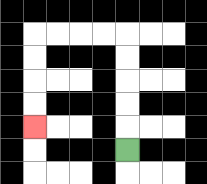{'start': '[5, 6]', 'end': '[1, 5]', 'path_directions': 'U,U,U,U,U,L,L,L,L,D,D,D,D', 'path_coordinates': '[[5, 6], [5, 5], [5, 4], [5, 3], [5, 2], [5, 1], [4, 1], [3, 1], [2, 1], [1, 1], [1, 2], [1, 3], [1, 4], [1, 5]]'}